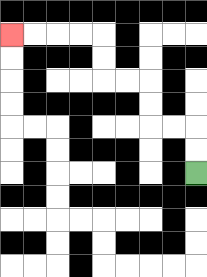{'start': '[8, 7]', 'end': '[0, 1]', 'path_directions': 'U,U,L,L,U,U,L,L,U,U,L,L,L,L', 'path_coordinates': '[[8, 7], [8, 6], [8, 5], [7, 5], [6, 5], [6, 4], [6, 3], [5, 3], [4, 3], [4, 2], [4, 1], [3, 1], [2, 1], [1, 1], [0, 1]]'}